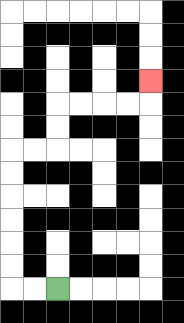{'start': '[2, 12]', 'end': '[6, 3]', 'path_directions': 'L,L,U,U,U,U,U,U,R,R,U,U,R,R,R,R,U', 'path_coordinates': '[[2, 12], [1, 12], [0, 12], [0, 11], [0, 10], [0, 9], [0, 8], [0, 7], [0, 6], [1, 6], [2, 6], [2, 5], [2, 4], [3, 4], [4, 4], [5, 4], [6, 4], [6, 3]]'}